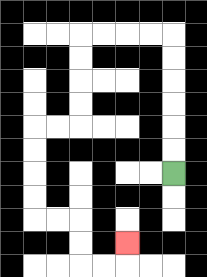{'start': '[7, 7]', 'end': '[5, 10]', 'path_directions': 'U,U,U,U,U,U,L,L,L,L,D,D,D,D,L,L,D,D,D,D,R,R,D,D,R,R,U', 'path_coordinates': '[[7, 7], [7, 6], [7, 5], [7, 4], [7, 3], [7, 2], [7, 1], [6, 1], [5, 1], [4, 1], [3, 1], [3, 2], [3, 3], [3, 4], [3, 5], [2, 5], [1, 5], [1, 6], [1, 7], [1, 8], [1, 9], [2, 9], [3, 9], [3, 10], [3, 11], [4, 11], [5, 11], [5, 10]]'}